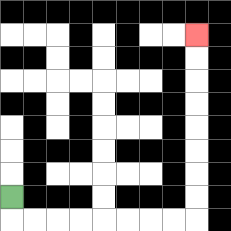{'start': '[0, 8]', 'end': '[8, 1]', 'path_directions': 'D,R,R,R,R,R,R,R,R,U,U,U,U,U,U,U,U', 'path_coordinates': '[[0, 8], [0, 9], [1, 9], [2, 9], [3, 9], [4, 9], [5, 9], [6, 9], [7, 9], [8, 9], [8, 8], [8, 7], [8, 6], [8, 5], [8, 4], [8, 3], [8, 2], [8, 1]]'}